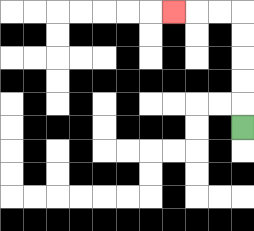{'start': '[10, 5]', 'end': '[7, 0]', 'path_directions': 'U,U,U,U,U,L,L,L', 'path_coordinates': '[[10, 5], [10, 4], [10, 3], [10, 2], [10, 1], [10, 0], [9, 0], [8, 0], [7, 0]]'}